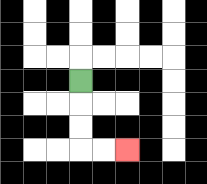{'start': '[3, 3]', 'end': '[5, 6]', 'path_directions': 'D,D,D,R,R', 'path_coordinates': '[[3, 3], [3, 4], [3, 5], [3, 6], [4, 6], [5, 6]]'}